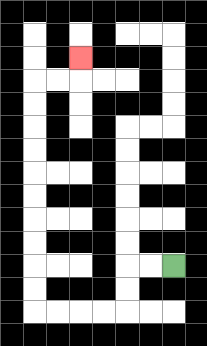{'start': '[7, 11]', 'end': '[3, 2]', 'path_directions': 'L,L,D,D,L,L,L,L,U,U,U,U,U,U,U,U,U,U,R,R,U', 'path_coordinates': '[[7, 11], [6, 11], [5, 11], [5, 12], [5, 13], [4, 13], [3, 13], [2, 13], [1, 13], [1, 12], [1, 11], [1, 10], [1, 9], [1, 8], [1, 7], [1, 6], [1, 5], [1, 4], [1, 3], [2, 3], [3, 3], [3, 2]]'}